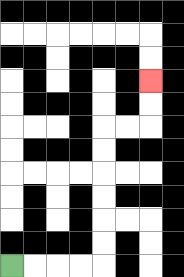{'start': '[0, 11]', 'end': '[6, 3]', 'path_directions': 'R,R,R,R,U,U,U,U,U,U,R,R,U,U', 'path_coordinates': '[[0, 11], [1, 11], [2, 11], [3, 11], [4, 11], [4, 10], [4, 9], [4, 8], [4, 7], [4, 6], [4, 5], [5, 5], [6, 5], [6, 4], [6, 3]]'}